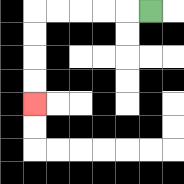{'start': '[6, 0]', 'end': '[1, 4]', 'path_directions': 'L,L,L,L,L,D,D,D,D', 'path_coordinates': '[[6, 0], [5, 0], [4, 0], [3, 0], [2, 0], [1, 0], [1, 1], [1, 2], [1, 3], [1, 4]]'}